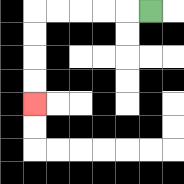{'start': '[6, 0]', 'end': '[1, 4]', 'path_directions': 'L,L,L,L,L,D,D,D,D', 'path_coordinates': '[[6, 0], [5, 0], [4, 0], [3, 0], [2, 0], [1, 0], [1, 1], [1, 2], [1, 3], [1, 4]]'}